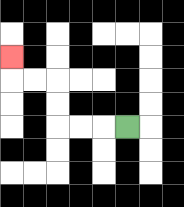{'start': '[5, 5]', 'end': '[0, 2]', 'path_directions': 'L,L,L,U,U,L,L,U', 'path_coordinates': '[[5, 5], [4, 5], [3, 5], [2, 5], [2, 4], [2, 3], [1, 3], [0, 3], [0, 2]]'}